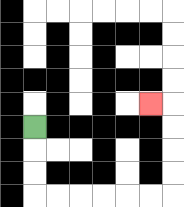{'start': '[1, 5]', 'end': '[6, 4]', 'path_directions': 'D,D,D,R,R,R,R,R,R,U,U,U,U,L', 'path_coordinates': '[[1, 5], [1, 6], [1, 7], [1, 8], [2, 8], [3, 8], [4, 8], [5, 8], [6, 8], [7, 8], [7, 7], [7, 6], [7, 5], [7, 4], [6, 4]]'}